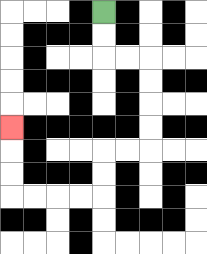{'start': '[4, 0]', 'end': '[0, 5]', 'path_directions': 'D,D,R,R,D,D,D,D,L,L,D,D,L,L,L,L,U,U,U', 'path_coordinates': '[[4, 0], [4, 1], [4, 2], [5, 2], [6, 2], [6, 3], [6, 4], [6, 5], [6, 6], [5, 6], [4, 6], [4, 7], [4, 8], [3, 8], [2, 8], [1, 8], [0, 8], [0, 7], [0, 6], [0, 5]]'}